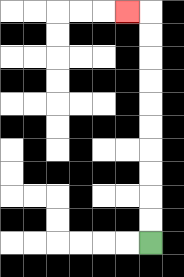{'start': '[6, 10]', 'end': '[5, 0]', 'path_directions': 'U,U,U,U,U,U,U,U,U,U,L', 'path_coordinates': '[[6, 10], [6, 9], [6, 8], [6, 7], [6, 6], [6, 5], [6, 4], [6, 3], [6, 2], [6, 1], [6, 0], [5, 0]]'}